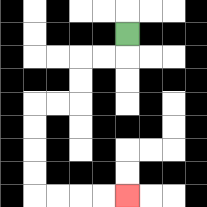{'start': '[5, 1]', 'end': '[5, 8]', 'path_directions': 'D,L,L,D,D,L,L,D,D,D,D,R,R,R,R', 'path_coordinates': '[[5, 1], [5, 2], [4, 2], [3, 2], [3, 3], [3, 4], [2, 4], [1, 4], [1, 5], [1, 6], [1, 7], [1, 8], [2, 8], [3, 8], [4, 8], [5, 8]]'}